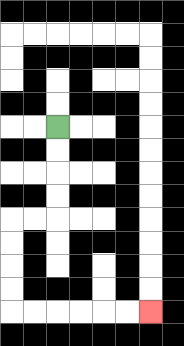{'start': '[2, 5]', 'end': '[6, 13]', 'path_directions': 'D,D,D,D,L,L,D,D,D,D,R,R,R,R,R,R', 'path_coordinates': '[[2, 5], [2, 6], [2, 7], [2, 8], [2, 9], [1, 9], [0, 9], [0, 10], [0, 11], [0, 12], [0, 13], [1, 13], [2, 13], [3, 13], [4, 13], [5, 13], [6, 13]]'}